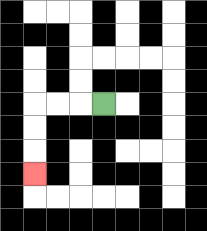{'start': '[4, 4]', 'end': '[1, 7]', 'path_directions': 'L,L,L,D,D,D', 'path_coordinates': '[[4, 4], [3, 4], [2, 4], [1, 4], [1, 5], [1, 6], [1, 7]]'}